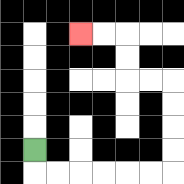{'start': '[1, 6]', 'end': '[3, 1]', 'path_directions': 'D,R,R,R,R,R,R,U,U,U,U,L,L,U,U,L,L', 'path_coordinates': '[[1, 6], [1, 7], [2, 7], [3, 7], [4, 7], [5, 7], [6, 7], [7, 7], [7, 6], [7, 5], [7, 4], [7, 3], [6, 3], [5, 3], [5, 2], [5, 1], [4, 1], [3, 1]]'}